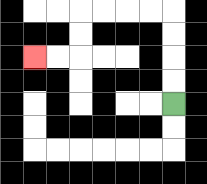{'start': '[7, 4]', 'end': '[1, 2]', 'path_directions': 'U,U,U,U,L,L,L,L,D,D,L,L', 'path_coordinates': '[[7, 4], [7, 3], [7, 2], [7, 1], [7, 0], [6, 0], [5, 0], [4, 0], [3, 0], [3, 1], [3, 2], [2, 2], [1, 2]]'}